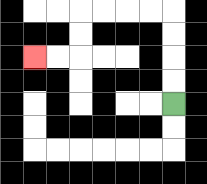{'start': '[7, 4]', 'end': '[1, 2]', 'path_directions': 'U,U,U,U,L,L,L,L,D,D,L,L', 'path_coordinates': '[[7, 4], [7, 3], [7, 2], [7, 1], [7, 0], [6, 0], [5, 0], [4, 0], [3, 0], [3, 1], [3, 2], [2, 2], [1, 2]]'}